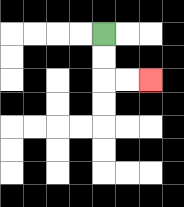{'start': '[4, 1]', 'end': '[6, 3]', 'path_directions': 'D,D,R,R', 'path_coordinates': '[[4, 1], [4, 2], [4, 3], [5, 3], [6, 3]]'}